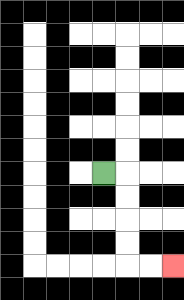{'start': '[4, 7]', 'end': '[7, 11]', 'path_directions': 'R,D,D,D,D,R,R', 'path_coordinates': '[[4, 7], [5, 7], [5, 8], [5, 9], [5, 10], [5, 11], [6, 11], [7, 11]]'}